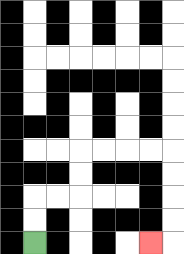{'start': '[1, 10]', 'end': '[6, 10]', 'path_directions': 'U,U,R,R,U,U,R,R,R,R,D,D,D,D,L', 'path_coordinates': '[[1, 10], [1, 9], [1, 8], [2, 8], [3, 8], [3, 7], [3, 6], [4, 6], [5, 6], [6, 6], [7, 6], [7, 7], [7, 8], [7, 9], [7, 10], [6, 10]]'}